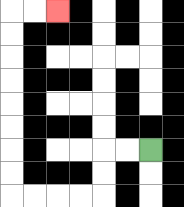{'start': '[6, 6]', 'end': '[2, 0]', 'path_directions': 'L,L,D,D,L,L,L,L,U,U,U,U,U,U,U,U,R,R', 'path_coordinates': '[[6, 6], [5, 6], [4, 6], [4, 7], [4, 8], [3, 8], [2, 8], [1, 8], [0, 8], [0, 7], [0, 6], [0, 5], [0, 4], [0, 3], [0, 2], [0, 1], [0, 0], [1, 0], [2, 0]]'}